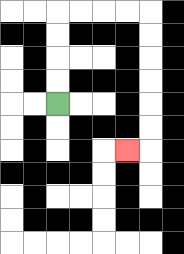{'start': '[2, 4]', 'end': '[5, 6]', 'path_directions': 'U,U,U,U,R,R,R,R,D,D,D,D,D,D,L', 'path_coordinates': '[[2, 4], [2, 3], [2, 2], [2, 1], [2, 0], [3, 0], [4, 0], [5, 0], [6, 0], [6, 1], [6, 2], [6, 3], [6, 4], [6, 5], [6, 6], [5, 6]]'}